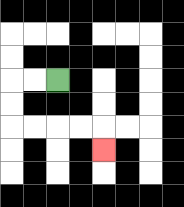{'start': '[2, 3]', 'end': '[4, 6]', 'path_directions': 'L,L,D,D,R,R,R,R,D', 'path_coordinates': '[[2, 3], [1, 3], [0, 3], [0, 4], [0, 5], [1, 5], [2, 5], [3, 5], [4, 5], [4, 6]]'}